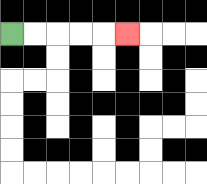{'start': '[0, 1]', 'end': '[5, 1]', 'path_directions': 'R,R,R,R,R', 'path_coordinates': '[[0, 1], [1, 1], [2, 1], [3, 1], [4, 1], [5, 1]]'}